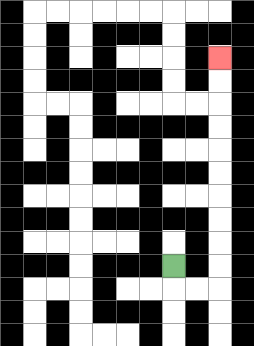{'start': '[7, 11]', 'end': '[9, 2]', 'path_directions': 'D,R,R,U,U,U,U,U,U,U,U,U,U', 'path_coordinates': '[[7, 11], [7, 12], [8, 12], [9, 12], [9, 11], [9, 10], [9, 9], [9, 8], [9, 7], [9, 6], [9, 5], [9, 4], [9, 3], [9, 2]]'}